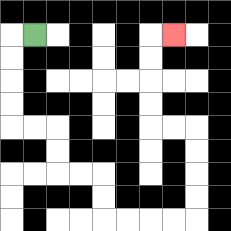{'start': '[1, 1]', 'end': '[7, 1]', 'path_directions': 'L,D,D,D,D,R,R,D,D,R,R,D,D,R,R,R,R,U,U,U,U,L,L,U,U,U,U,R', 'path_coordinates': '[[1, 1], [0, 1], [0, 2], [0, 3], [0, 4], [0, 5], [1, 5], [2, 5], [2, 6], [2, 7], [3, 7], [4, 7], [4, 8], [4, 9], [5, 9], [6, 9], [7, 9], [8, 9], [8, 8], [8, 7], [8, 6], [8, 5], [7, 5], [6, 5], [6, 4], [6, 3], [6, 2], [6, 1], [7, 1]]'}